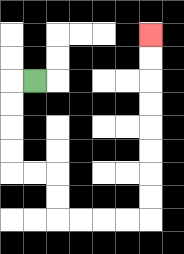{'start': '[1, 3]', 'end': '[6, 1]', 'path_directions': 'L,D,D,D,D,R,R,D,D,R,R,R,R,U,U,U,U,U,U,U,U', 'path_coordinates': '[[1, 3], [0, 3], [0, 4], [0, 5], [0, 6], [0, 7], [1, 7], [2, 7], [2, 8], [2, 9], [3, 9], [4, 9], [5, 9], [6, 9], [6, 8], [6, 7], [6, 6], [6, 5], [6, 4], [6, 3], [6, 2], [6, 1]]'}